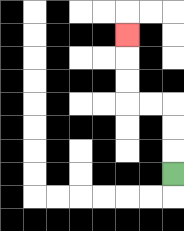{'start': '[7, 7]', 'end': '[5, 1]', 'path_directions': 'U,U,U,L,L,U,U,U', 'path_coordinates': '[[7, 7], [7, 6], [7, 5], [7, 4], [6, 4], [5, 4], [5, 3], [5, 2], [5, 1]]'}